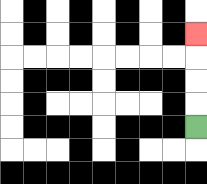{'start': '[8, 5]', 'end': '[8, 1]', 'path_directions': 'U,U,U,U', 'path_coordinates': '[[8, 5], [8, 4], [8, 3], [8, 2], [8, 1]]'}